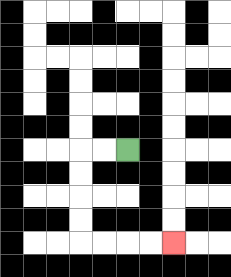{'start': '[5, 6]', 'end': '[7, 10]', 'path_directions': 'L,L,D,D,D,D,R,R,R,R', 'path_coordinates': '[[5, 6], [4, 6], [3, 6], [3, 7], [3, 8], [3, 9], [3, 10], [4, 10], [5, 10], [6, 10], [7, 10]]'}